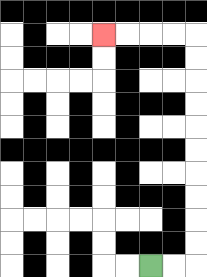{'start': '[6, 11]', 'end': '[4, 1]', 'path_directions': 'R,R,U,U,U,U,U,U,U,U,U,U,L,L,L,L', 'path_coordinates': '[[6, 11], [7, 11], [8, 11], [8, 10], [8, 9], [8, 8], [8, 7], [8, 6], [8, 5], [8, 4], [8, 3], [8, 2], [8, 1], [7, 1], [6, 1], [5, 1], [4, 1]]'}